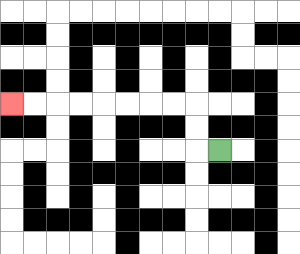{'start': '[9, 6]', 'end': '[0, 4]', 'path_directions': 'L,U,U,L,L,L,L,L,L,L,L', 'path_coordinates': '[[9, 6], [8, 6], [8, 5], [8, 4], [7, 4], [6, 4], [5, 4], [4, 4], [3, 4], [2, 4], [1, 4], [0, 4]]'}